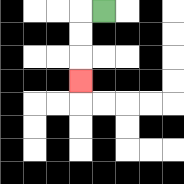{'start': '[4, 0]', 'end': '[3, 3]', 'path_directions': 'L,D,D,D', 'path_coordinates': '[[4, 0], [3, 0], [3, 1], [3, 2], [3, 3]]'}